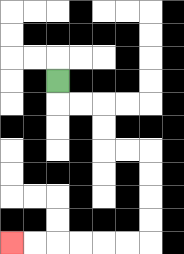{'start': '[2, 3]', 'end': '[0, 10]', 'path_directions': 'D,R,R,D,D,R,R,D,D,D,D,L,L,L,L,L,L', 'path_coordinates': '[[2, 3], [2, 4], [3, 4], [4, 4], [4, 5], [4, 6], [5, 6], [6, 6], [6, 7], [6, 8], [6, 9], [6, 10], [5, 10], [4, 10], [3, 10], [2, 10], [1, 10], [0, 10]]'}